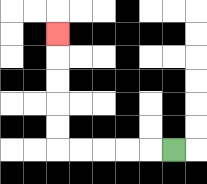{'start': '[7, 6]', 'end': '[2, 1]', 'path_directions': 'L,L,L,L,L,U,U,U,U,U', 'path_coordinates': '[[7, 6], [6, 6], [5, 6], [4, 6], [3, 6], [2, 6], [2, 5], [2, 4], [2, 3], [2, 2], [2, 1]]'}